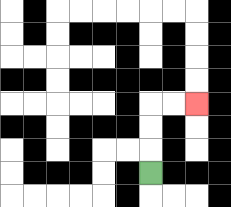{'start': '[6, 7]', 'end': '[8, 4]', 'path_directions': 'U,U,U,R,R', 'path_coordinates': '[[6, 7], [6, 6], [6, 5], [6, 4], [7, 4], [8, 4]]'}